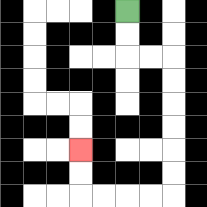{'start': '[5, 0]', 'end': '[3, 6]', 'path_directions': 'D,D,R,R,D,D,D,D,D,D,L,L,L,L,U,U', 'path_coordinates': '[[5, 0], [5, 1], [5, 2], [6, 2], [7, 2], [7, 3], [7, 4], [7, 5], [7, 6], [7, 7], [7, 8], [6, 8], [5, 8], [4, 8], [3, 8], [3, 7], [3, 6]]'}